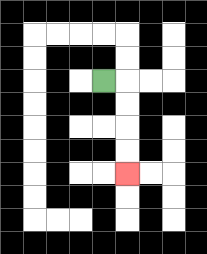{'start': '[4, 3]', 'end': '[5, 7]', 'path_directions': 'R,D,D,D,D', 'path_coordinates': '[[4, 3], [5, 3], [5, 4], [5, 5], [5, 6], [5, 7]]'}